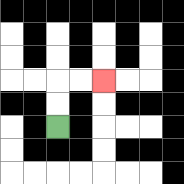{'start': '[2, 5]', 'end': '[4, 3]', 'path_directions': 'U,U,R,R', 'path_coordinates': '[[2, 5], [2, 4], [2, 3], [3, 3], [4, 3]]'}